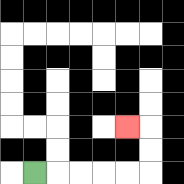{'start': '[1, 7]', 'end': '[5, 5]', 'path_directions': 'R,R,R,R,R,U,U,L', 'path_coordinates': '[[1, 7], [2, 7], [3, 7], [4, 7], [5, 7], [6, 7], [6, 6], [6, 5], [5, 5]]'}